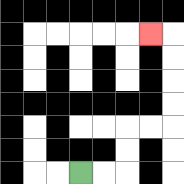{'start': '[3, 7]', 'end': '[6, 1]', 'path_directions': 'R,R,U,U,R,R,U,U,U,U,L', 'path_coordinates': '[[3, 7], [4, 7], [5, 7], [5, 6], [5, 5], [6, 5], [7, 5], [7, 4], [7, 3], [7, 2], [7, 1], [6, 1]]'}